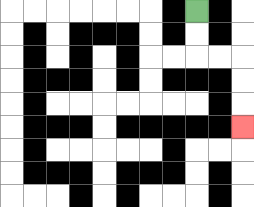{'start': '[8, 0]', 'end': '[10, 5]', 'path_directions': 'D,D,R,R,D,D,D', 'path_coordinates': '[[8, 0], [8, 1], [8, 2], [9, 2], [10, 2], [10, 3], [10, 4], [10, 5]]'}